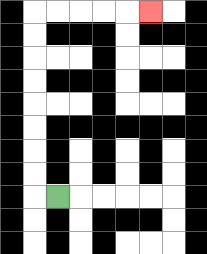{'start': '[2, 8]', 'end': '[6, 0]', 'path_directions': 'L,U,U,U,U,U,U,U,U,R,R,R,R,R', 'path_coordinates': '[[2, 8], [1, 8], [1, 7], [1, 6], [1, 5], [1, 4], [1, 3], [1, 2], [1, 1], [1, 0], [2, 0], [3, 0], [4, 0], [5, 0], [6, 0]]'}